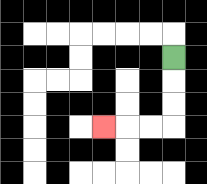{'start': '[7, 2]', 'end': '[4, 5]', 'path_directions': 'D,D,D,L,L,L', 'path_coordinates': '[[7, 2], [7, 3], [7, 4], [7, 5], [6, 5], [5, 5], [4, 5]]'}